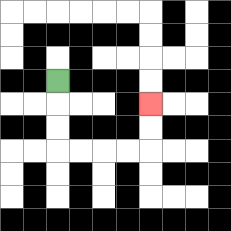{'start': '[2, 3]', 'end': '[6, 4]', 'path_directions': 'D,D,D,R,R,R,R,U,U', 'path_coordinates': '[[2, 3], [2, 4], [2, 5], [2, 6], [3, 6], [4, 6], [5, 6], [6, 6], [6, 5], [6, 4]]'}